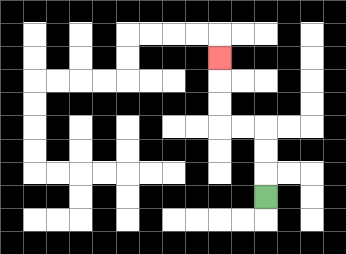{'start': '[11, 8]', 'end': '[9, 2]', 'path_directions': 'U,U,U,L,L,U,U,U', 'path_coordinates': '[[11, 8], [11, 7], [11, 6], [11, 5], [10, 5], [9, 5], [9, 4], [9, 3], [9, 2]]'}